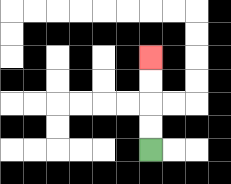{'start': '[6, 6]', 'end': '[6, 2]', 'path_directions': 'U,U,U,U', 'path_coordinates': '[[6, 6], [6, 5], [6, 4], [6, 3], [6, 2]]'}